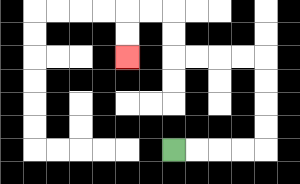{'start': '[7, 6]', 'end': '[5, 2]', 'path_directions': 'R,R,R,R,U,U,U,U,L,L,L,L,U,U,L,L,D,D', 'path_coordinates': '[[7, 6], [8, 6], [9, 6], [10, 6], [11, 6], [11, 5], [11, 4], [11, 3], [11, 2], [10, 2], [9, 2], [8, 2], [7, 2], [7, 1], [7, 0], [6, 0], [5, 0], [5, 1], [5, 2]]'}